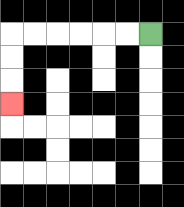{'start': '[6, 1]', 'end': '[0, 4]', 'path_directions': 'L,L,L,L,L,L,D,D,D', 'path_coordinates': '[[6, 1], [5, 1], [4, 1], [3, 1], [2, 1], [1, 1], [0, 1], [0, 2], [0, 3], [0, 4]]'}